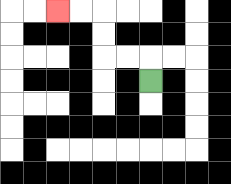{'start': '[6, 3]', 'end': '[2, 0]', 'path_directions': 'U,L,L,U,U,L,L', 'path_coordinates': '[[6, 3], [6, 2], [5, 2], [4, 2], [4, 1], [4, 0], [3, 0], [2, 0]]'}